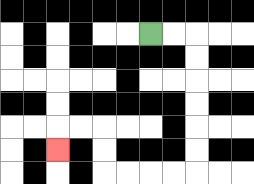{'start': '[6, 1]', 'end': '[2, 6]', 'path_directions': 'R,R,D,D,D,D,D,D,L,L,L,L,U,U,L,L,D', 'path_coordinates': '[[6, 1], [7, 1], [8, 1], [8, 2], [8, 3], [8, 4], [8, 5], [8, 6], [8, 7], [7, 7], [6, 7], [5, 7], [4, 7], [4, 6], [4, 5], [3, 5], [2, 5], [2, 6]]'}